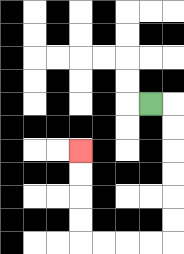{'start': '[6, 4]', 'end': '[3, 6]', 'path_directions': 'R,D,D,D,D,D,D,L,L,L,L,U,U,U,U', 'path_coordinates': '[[6, 4], [7, 4], [7, 5], [7, 6], [7, 7], [7, 8], [7, 9], [7, 10], [6, 10], [5, 10], [4, 10], [3, 10], [3, 9], [3, 8], [3, 7], [3, 6]]'}